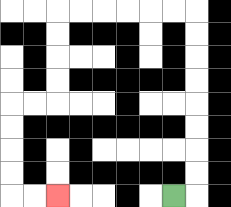{'start': '[7, 8]', 'end': '[2, 8]', 'path_directions': 'R,U,U,U,U,U,U,U,U,L,L,L,L,L,L,D,D,D,D,L,L,D,D,D,D,R,R', 'path_coordinates': '[[7, 8], [8, 8], [8, 7], [8, 6], [8, 5], [8, 4], [8, 3], [8, 2], [8, 1], [8, 0], [7, 0], [6, 0], [5, 0], [4, 0], [3, 0], [2, 0], [2, 1], [2, 2], [2, 3], [2, 4], [1, 4], [0, 4], [0, 5], [0, 6], [0, 7], [0, 8], [1, 8], [2, 8]]'}